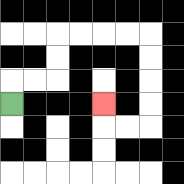{'start': '[0, 4]', 'end': '[4, 4]', 'path_directions': 'U,R,R,U,U,R,R,R,R,D,D,D,D,L,L,U', 'path_coordinates': '[[0, 4], [0, 3], [1, 3], [2, 3], [2, 2], [2, 1], [3, 1], [4, 1], [5, 1], [6, 1], [6, 2], [6, 3], [6, 4], [6, 5], [5, 5], [4, 5], [4, 4]]'}